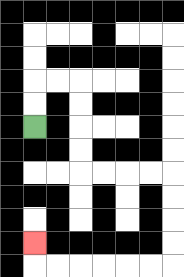{'start': '[1, 5]', 'end': '[1, 10]', 'path_directions': 'U,U,R,R,D,D,D,D,R,R,R,R,D,D,D,D,L,L,L,L,L,L,U', 'path_coordinates': '[[1, 5], [1, 4], [1, 3], [2, 3], [3, 3], [3, 4], [3, 5], [3, 6], [3, 7], [4, 7], [5, 7], [6, 7], [7, 7], [7, 8], [7, 9], [7, 10], [7, 11], [6, 11], [5, 11], [4, 11], [3, 11], [2, 11], [1, 11], [1, 10]]'}